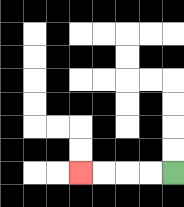{'start': '[7, 7]', 'end': '[3, 7]', 'path_directions': 'L,L,L,L', 'path_coordinates': '[[7, 7], [6, 7], [5, 7], [4, 7], [3, 7]]'}